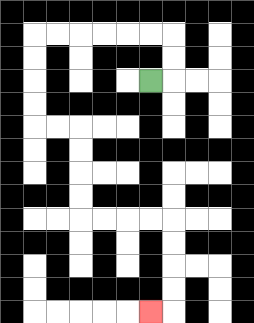{'start': '[6, 3]', 'end': '[6, 13]', 'path_directions': 'R,U,U,L,L,L,L,L,L,D,D,D,D,R,R,D,D,D,D,R,R,R,R,D,D,D,D,L', 'path_coordinates': '[[6, 3], [7, 3], [7, 2], [7, 1], [6, 1], [5, 1], [4, 1], [3, 1], [2, 1], [1, 1], [1, 2], [1, 3], [1, 4], [1, 5], [2, 5], [3, 5], [3, 6], [3, 7], [3, 8], [3, 9], [4, 9], [5, 9], [6, 9], [7, 9], [7, 10], [7, 11], [7, 12], [7, 13], [6, 13]]'}